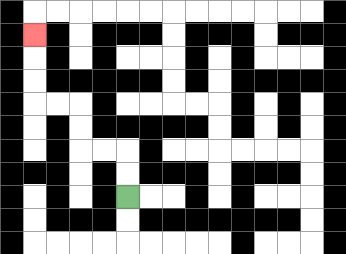{'start': '[5, 8]', 'end': '[1, 1]', 'path_directions': 'U,U,L,L,U,U,L,L,U,U,U', 'path_coordinates': '[[5, 8], [5, 7], [5, 6], [4, 6], [3, 6], [3, 5], [3, 4], [2, 4], [1, 4], [1, 3], [1, 2], [1, 1]]'}